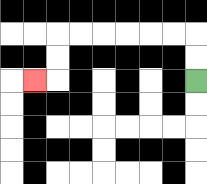{'start': '[8, 3]', 'end': '[1, 3]', 'path_directions': 'U,U,L,L,L,L,L,L,D,D,L', 'path_coordinates': '[[8, 3], [8, 2], [8, 1], [7, 1], [6, 1], [5, 1], [4, 1], [3, 1], [2, 1], [2, 2], [2, 3], [1, 3]]'}